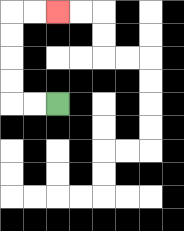{'start': '[2, 4]', 'end': '[2, 0]', 'path_directions': 'L,L,U,U,U,U,R,R', 'path_coordinates': '[[2, 4], [1, 4], [0, 4], [0, 3], [0, 2], [0, 1], [0, 0], [1, 0], [2, 0]]'}